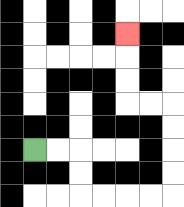{'start': '[1, 6]', 'end': '[5, 1]', 'path_directions': 'R,R,D,D,R,R,R,R,U,U,U,U,L,L,U,U,U', 'path_coordinates': '[[1, 6], [2, 6], [3, 6], [3, 7], [3, 8], [4, 8], [5, 8], [6, 8], [7, 8], [7, 7], [7, 6], [7, 5], [7, 4], [6, 4], [5, 4], [5, 3], [5, 2], [5, 1]]'}